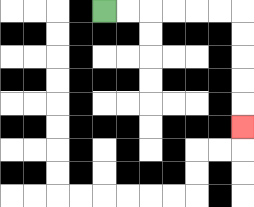{'start': '[4, 0]', 'end': '[10, 5]', 'path_directions': 'R,R,R,R,R,R,D,D,D,D,D', 'path_coordinates': '[[4, 0], [5, 0], [6, 0], [7, 0], [8, 0], [9, 0], [10, 0], [10, 1], [10, 2], [10, 3], [10, 4], [10, 5]]'}